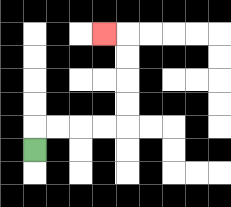{'start': '[1, 6]', 'end': '[4, 1]', 'path_directions': 'U,R,R,R,R,U,U,U,U,L', 'path_coordinates': '[[1, 6], [1, 5], [2, 5], [3, 5], [4, 5], [5, 5], [5, 4], [5, 3], [5, 2], [5, 1], [4, 1]]'}